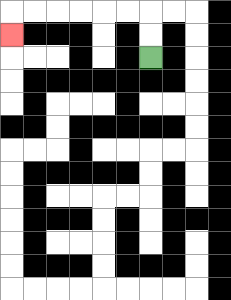{'start': '[6, 2]', 'end': '[0, 1]', 'path_directions': 'U,U,L,L,L,L,L,L,D', 'path_coordinates': '[[6, 2], [6, 1], [6, 0], [5, 0], [4, 0], [3, 0], [2, 0], [1, 0], [0, 0], [0, 1]]'}